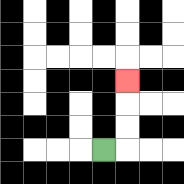{'start': '[4, 6]', 'end': '[5, 3]', 'path_directions': 'R,U,U,U', 'path_coordinates': '[[4, 6], [5, 6], [5, 5], [5, 4], [5, 3]]'}